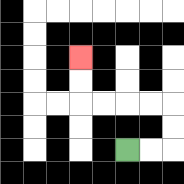{'start': '[5, 6]', 'end': '[3, 2]', 'path_directions': 'R,R,U,U,L,L,L,L,U,U', 'path_coordinates': '[[5, 6], [6, 6], [7, 6], [7, 5], [7, 4], [6, 4], [5, 4], [4, 4], [3, 4], [3, 3], [3, 2]]'}